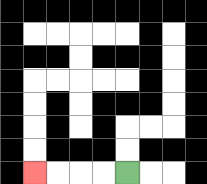{'start': '[5, 7]', 'end': '[1, 7]', 'path_directions': 'L,L,L,L', 'path_coordinates': '[[5, 7], [4, 7], [3, 7], [2, 7], [1, 7]]'}